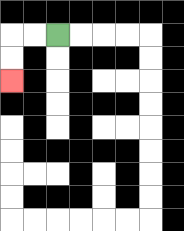{'start': '[2, 1]', 'end': '[0, 3]', 'path_directions': 'L,L,D,D', 'path_coordinates': '[[2, 1], [1, 1], [0, 1], [0, 2], [0, 3]]'}